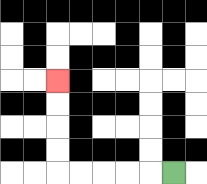{'start': '[7, 7]', 'end': '[2, 3]', 'path_directions': 'L,L,L,L,L,U,U,U,U', 'path_coordinates': '[[7, 7], [6, 7], [5, 7], [4, 7], [3, 7], [2, 7], [2, 6], [2, 5], [2, 4], [2, 3]]'}